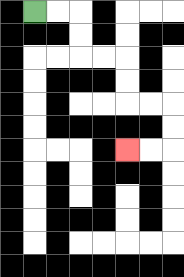{'start': '[1, 0]', 'end': '[5, 6]', 'path_directions': 'R,R,D,D,R,R,D,D,R,R,D,D,L,L', 'path_coordinates': '[[1, 0], [2, 0], [3, 0], [3, 1], [3, 2], [4, 2], [5, 2], [5, 3], [5, 4], [6, 4], [7, 4], [7, 5], [7, 6], [6, 6], [5, 6]]'}